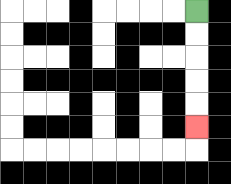{'start': '[8, 0]', 'end': '[8, 5]', 'path_directions': 'D,D,D,D,D', 'path_coordinates': '[[8, 0], [8, 1], [8, 2], [8, 3], [8, 4], [8, 5]]'}